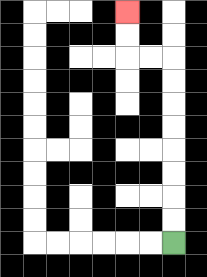{'start': '[7, 10]', 'end': '[5, 0]', 'path_directions': 'U,U,U,U,U,U,U,U,L,L,U,U', 'path_coordinates': '[[7, 10], [7, 9], [7, 8], [7, 7], [7, 6], [7, 5], [7, 4], [7, 3], [7, 2], [6, 2], [5, 2], [5, 1], [5, 0]]'}